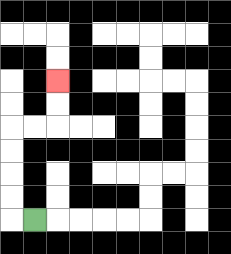{'start': '[1, 9]', 'end': '[2, 3]', 'path_directions': 'L,U,U,U,U,R,R,U,U', 'path_coordinates': '[[1, 9], [0, 9], [0, 8], [0, 7], [0, 6], [0, 5], [1, 5], [2, 5], [2, 4], [2, 3]]'}